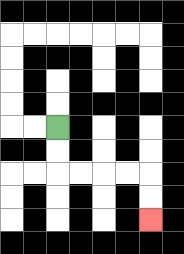{'start': '[2, 5]', 'end': '[6, 9]', 'path_directions': 'D,D,R,R,R,R,D,D', 'path_coordinates': '[[2, 5], [2, 6], [2, 7], [3, 7], [4, 7], [5, 7], [6, 7], [6, 8], [6, 9]]'}